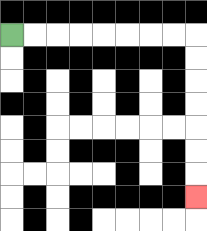{'start': '[0, 1]', 'end': '[8, 8]', 'path_directions': 'R,R,R,R,R,R,R,R,D,D,D,D,D,D,D', 'path_coordinates': '[[0, 1], [1, 1], [2, 1], [3, 1], [4, 1], [5, 1], [6, 1], [7, 1], [8, 1], [8, 2], [8, 3], [8, 4], [8, 5], [8, 6], [8, 7], [8, 8]]'}